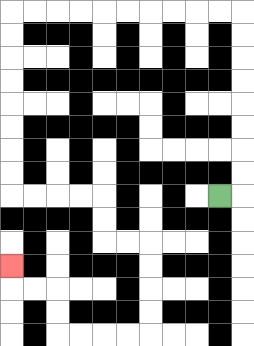{'start': '[9, 8]', 'end': '[0, 11]', 'path_directions': 'R,U,U,U,U,U,U,U,U,L,L,L,L,L,L,L,L,L,L,D,D,D,D,D,D,D,D,R,R,R,R,D,D,R,R,D,D,D,D,L,L,L,L,U,U,L,L,U', 'path_coordinates': '[[9, 8], [10, 8], [10, 7], [10, 6], [10, 5], [10, 4], [10, 3], [10, 2], [10, 1], [10, 0], [9, 0], [8, 0], [7, 0], [6, 0], [5, 0], [4, 0], [3, 0], [2, 0], [1, 0], [0, 0], [0, 1], [0, 2], [0, 3], [0, 4], [0, 5], [0, 6], [0, 7], [0, 8], [1, 8], [2, 8], [3, 8], [4, 8], [4, 9], [4, 10], [5, 10], [6, 10], [6, 11], [6, 12], [6, 13], [6, 14], [5, 14], [4, 14], [3, 14], [2, 14], [2, 13], [2, 12], [1, 12], [0, 12], [0, 11]]'}